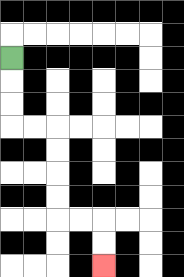{'start': '[0, 2]', 'end': '[4, 11]', 'path_directions': 'D,D,D,R,R,D,D,D,D,R,R,D,D', 'path_coordinates': '[[0, 2], [0, 3], [0, 4], [0, 5], [1, 5], [2, 5], [2, 6], [2, 7], [2, 8], [2, 9], [3, 9], [4, 9], [4, 10], [4, 11]]'}